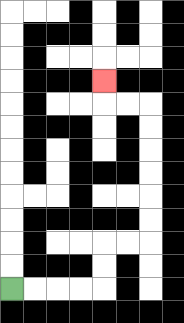{'start': '[0, 12]', 'end': '[4, 3]', 'path_directions': 'R,R,R,R,U,U,R,R,U,U,U,U,U,U,L,L,U', 'path_coordinates': '[[0, 12], [1, 12], [2, 12], [3, 12], [4, 12], [4, 11], [4, 10], [5, 10], [6, 10], [6, 9], [6, 8], [6, 7], [6, 6], [6, 5], [6, 4], [5, 4], [4, 4], [4, 3]]'}